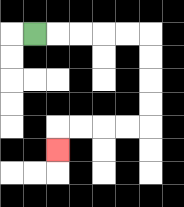{'start': '[1, 1]', 'end': '[2, 6]', 'path_directions': 'R,R,R,R,R,D,D,D,D,L,L,L,L,D', 'path_coordinates': '[[1, 1], [2, 1], [3, 1], [4, 1], [5, 1], [6, 1], [6, 2], [6, 3], [6, 4], [6, 5], [5, 5], [4, 5], [3, 5], [2, 5], [2, 6]]'}